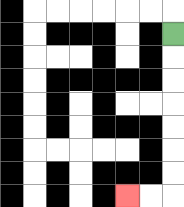{'start': '[7, 1]', 'end': '[5, 8]', 'path_directions': 'D,D,D,D,D,D,D,L,L', 'path_coordinates': '[[7, 1], [7, 2], [7, 3], [7, 4], [7, 5], [7, 6], [7, 7], [7, 8], [6, 8], [5, 8]]'}